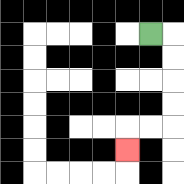{'start': '[6, 1]', 'end': '[5, 6]', 'path_directions': 'R,D,D,D,D,L,L,D', 'path_coordinates': '[[6, 1], [7, 1], [7, 2], [7, 3], [7, 4], [7, 5], [6, 5], [5, 5], [5, 6]]'}